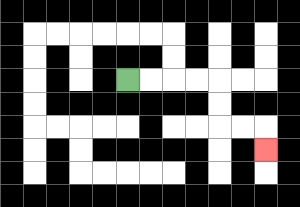{'start': '[5, 3]', 'end': '[11, 6]', 'path_directions': 'R,R,R,R,D,D,R,R,D', 'path_coordinates': '[[5, 3], [6, 3], [7, 3], [8, 3], [9, 3], [9, 4], [9, 5], [10, 5], [11, 5], [11, 6]]'}